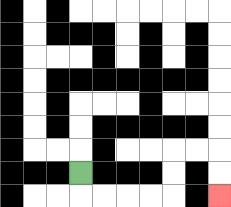{'start': '[3, 7]', 'end': '[9, 8]', 'path_directions': 'D,R,R,R,R,U,U,R,R,D,D', 'path_coordinates': '[[3, 7], [3, 8], [4, 8], [5, 8], [6, 8], [7, 8], [7, 7], [7, 6], [8, 6], [9, 6], [9, 7], [9, 8]]'}